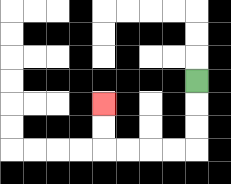{'start': '[8, 3]', 'end': '[4, 4]', 'path_directions': 'D,D,D,L,L,L,L,U,U', 'path_coordinates': '[[8, 3], [8, 4], [8, 5], [8, 6], [7, 6], [6, 6], [5, 6], [4, 6], [4, 5], [4, 4]]'}